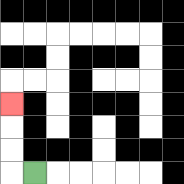{'start': '[1, 7]', 'end': '[0, 4]', 'path_directions': 'L,U,U,U', 'path_coordinates': '[[1, 7], [0, 7], [0, 6], [0, 5], [0, 4]]'}